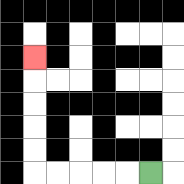{'start': '[6, 7]', 'end': '[1, 2]', 'path_directions': 'L,L,L,L,L,U,U,U,U,U', 'path_coordinates': '[[6, 7], [5, 7], [4, 7], [3, 7], [2, 7], [1, 7], [1, 6], [1, 5], [1, 4], [1, 3], [1, 2]]'}